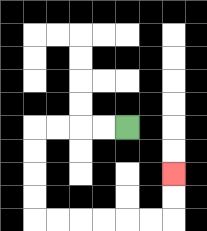{'start': '[5, 5]', 'end': '[7, 7]', 'path_directions': 'L,L,L,L,D,D,D,D,R,R,R,R,R,R,U,U', 'path_coordinates': '[[5, 5], [4, 5], [3, 5], [2, 5], [1, 5], [1, 6], [1, 7], [1, 8], [1, 9], [2, 9], [3, 9], [4, 9], [5, 9], [6, 9], [7, 9], [7, 8], [7, 7]]'}